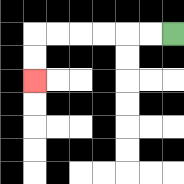{'start': '[7, 1]', 'end': '[1, 3]', 'path_directions': 'L,L,L,L,L,L,D,D', 'path_coordinates': '[[7, 1], [6, 1], [5, 1], [4, 1], [3, 1], [2, 1], [1, 1], [1, 2], [1, 3]]'}